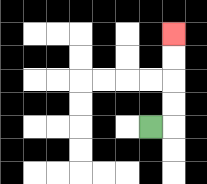{'start': '[6, 5]', 'end': '[7, 1]', 'path_directions': 'R,U,U,U,U', 'path_coordinates': '[[6, 5], [7, 5], [7, 4], [7, 3], [7, 2], [7, 1]]'}